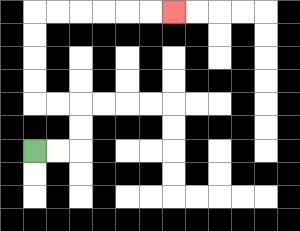{'start': '[1, 6]', 'end': '[7, 0]', 'path_directions': 'R,R,U,U,L,L,U,U,U,U,R,R,R,R,R,R', 'path_coordinates': '[[1, 6], [2, 6], [3, 6], [3, 5], [3, 4], [2, 4], [1, 4], [1, 3], [1, 2], [1, 1], [1, 0], [2, 0], [3, 0], [4, 0], [5, 0], [6, 0], [7, 0]]'}